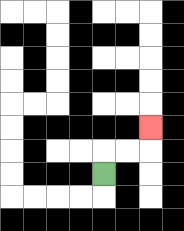{'start': '[4, 7]', 'end': '[6, 5]', 'path_directions': 'U,R,R,U', 'path_coordinates': '[[4, 7], [4, 6], [5, 6], [6, 6], [6, 5]]'}